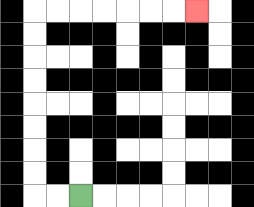{'start': '[3, 8]', 'end': '[8, 0]', 'path_directions': 'L,L,U,U,U,U,U,U,U,U,R,R,R,R,R,R,R', 'path_coordinates': '[[3, 8], [2, 8], [1, 8], [1, 7], [1, 6], [1, 5], [1, 4], [1, 3], [1, 2], [1, 1], [1, 0], [2, 0], [3, 0], [4, 0], [5, 0], [6, 0], [7, 0], [8, 0]]'}